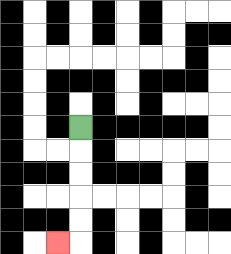{'start': '[3, 5]', 'end': '[2, 10]', 'path_directions': 'D,D,D,D,D,L', 'path_coordinates': '[[3, 5], [3, 6], [3, 7], [3, 8], [3, 9], [3, 10], [2, 10]]'}